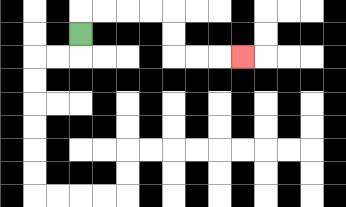{'start': '[3, 1]', 'end': '[10, 2]', 'path_directions': 'U,R,R,R,R,D,D,R,R,R', 'path_coordinates': '[[3, 1], [3, 0], [4, 0], [5, 0], [6, 0], [7, 0], [7, 1], [7, 2], [8, 2], [9, 2], [10, 2]]'}